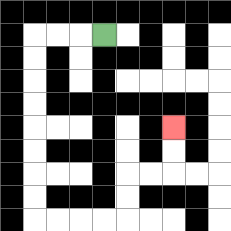{'start': '[4, 1]', 'end': '[7, 5]', 'path_directions': 'L,L,L,D,D,D,D,D,D,D,D,R,R,R,R,U,U,R,R,U,U', 'path_coordinates': '[[4, 1], [3, 1], [2, 1], [1, 1], [1, 2], [1, 3], [1, 4], [1, 5], [1, 6], [1, 7], [1, 8], [1, 9], [2, 9], [3, 9], [4, 9], [5, 9], [5, 8], [5, 7], [6, 7], [7, 7], [7, 6], [7, 5]]'}